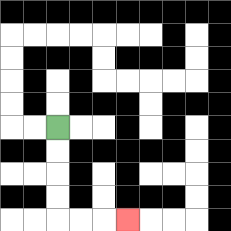{'start': '[2, 5]', 'end': '[5, 9]', 'path_directions': 'D,D,D,D,R,R,R', 'path_coordinates': '[[2, 5], [2, 6], [2, 7], [2, 8], [2, 9], [3, 9], [4, 9], [5, 9]]'}